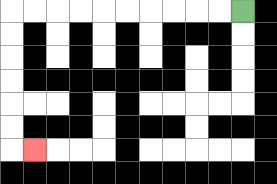{'start': '[10, 0]', 'end': '[1, 6]', 'path_directions': 'L,L,L,L,L,L,L,L,L,L,D,D,D,D,D,D,R', 'path_coordinates': '[[10, 0], [9, 0], [8, 0], [7, 0], [6, 0], [5, 0], [4, 0], [3, 0], [2, 0], [1, 0], [0, 0], [0, 1], [0, 2], [0, 3], [0, 4], [0, 5], [0, 6], [1, 6]]'}